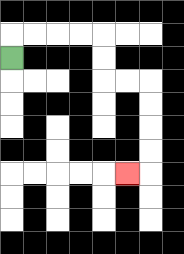{'start': '[0, 2]', 'end': '[5, 7]', 'path_directions': 'U,R,R,R,R,D,D,R,R,D,D,D,D,L', 'path_coordinates': '[[0, 2], [0, 1], [1, 1], [2, 1], [3, 1], [4, 1], [4, 2], [4, 3], [5, 3], [6, 3], [6, 4], [6, 5], [6, 6], [6, 7], [5, 7]]'}